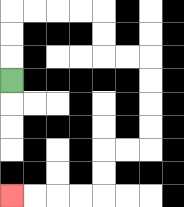{'start': '[0, 3]', 'end': '[0, 8]', 'path_directions': 'U,U,U,R,R,R,R,D,D,R,R,D,D,D,D,L,L,D,D,L,L,L,L', 'path_coordinates': '[[0, 3], [0, 2], [0, 1], [0, 0], [1, 0], [2, 0], [3, 0], [4, 0], [4, 1], [4, 2], [5, 2], [6, 2], [6, 3], [6, 4], [6, 5], [6, 6], [5, 6], [4, 6], [4, 7], [4, 8], [3, 8], [2, 8], [1, 8], [0, 8]]'}